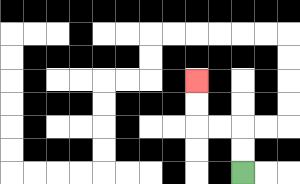{'start': '[10, 7]', 'end': '[8, 3]', 'path_directions': 'U,U,L,L,U,U', 'path_coordinates': '[[10, 7], [10, 6], [10, 5], [9, 5], [8, 5], [8, 4], [8, 3]]'}